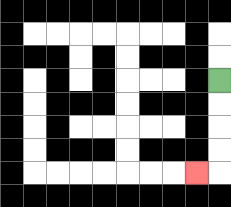{'start': '[9, 3]', 'end': '[8, 7]', 'path_directions': 'D,D,D,D,L', 'path_coordinates': '[[9, 3], [9, 4], [9, 5], [9, 6], [9, 7], [8, 7]]'}